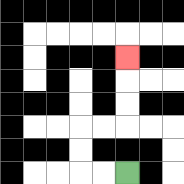{'start': '[5, 7]', 'end': '[5, 2]', 'path_directions': 'L,L,U,U,R,R,U,U,U', 'path_coordinates': '[[5, 7], [4, 7], [3, 7], [3, 6], [3, 5], [4, 5], [5, 5], [5, 4], [5, 3], [5, 2]]'}